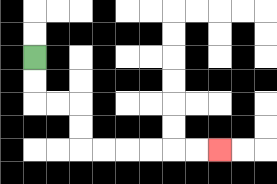{'start': '[1, 2]', 'end': '[9, 6]', 'path_directions': 'D,D,R,R,D,D,R,R,R,R,R,R', 'path_coordinates': '[[1, 2], [1, 3], [1, 4], [2, 4], [3, 4], [3, 5], [3, 6], [4, 6], [5, 6], [6, 6], [7, 6], [8, 6], [9, 6]]'}